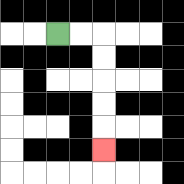{'start': '[2, 1]', 'end': '[4, 6]', 'path_directions': 'R,R,D,D,D,D,D', 'path_coordinates': '[[2, 1], [3, 1], [4, 1], [4, 2], [4, 3], [4, 4], [4, 5], [4, 6]]'}